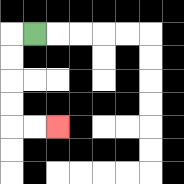{'start': '[1, 1]', 'end': '[2, 5]', 'path_directions': 'L,D,D,D,D,R,R', 'path_coordinates': '[[1, 1], [0, 1], [0, 2], [0, 3], [0, 4], [0, 5], [1, 5], [2, 5]]'}